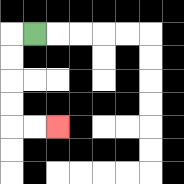{'start': '[1, 1]', 'end': '[2, 5]', 'path_directions': 'L,D,D,D,D,R,R', 'path_coordinates': '[[1, 1], [0, 1], [0, 2], [0, 3], [0, 4], [0, 5], [1, 5], [2, 5]]'}